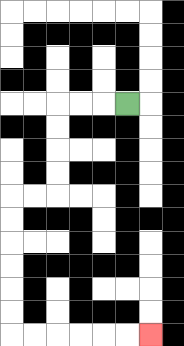{'start': '[5, 4]', 'end': '[6, 14]', 'path_directions': 'L,L,L,D,D,D,D,L,L,D,D,D,D,D,D,R,R,R,R,R,R', 'path_coordinates': '[[5, 4], [4, 4], [3, 4], [2, 4], [2, 5], [2, 6], [2, 7], [2, 8], [1, 8], [0, 8], [0, 9], [0, 10], [0, 11], [0, 12], [0, 13], [0, 14], [1, 14], [2, 14], [3, 14], [4, 14], [5, 14], [6, 14]]'}